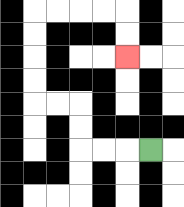{'start': '[6, 6]', 'end': '[5, 2]', 'path_directions': 'L,L,L,U,U,L,L,U,U,U,U,R,R,R,R,D,D', 'path_coordinates': '[[6, 6], [5, 6], [4, 6], [3, 6], [3, 5], [3, 4], [2, 4], [1, 4], [1, 3], [1, 2], [1, 1], [1, 0], [2, 0], [3, 0], [4, 0], [5, 0], [5, 1], [5, 2]]'}